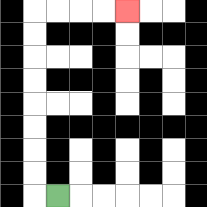{'start': '[2, 8]', 'end': '[5, 0]', 'path_directions': 'L,U,U,U,U,U,U,U,U,R,R,R,R', 'path_coordinates': '[[2, 8], [1, 8], [1, 7], [1, 6], [1, 5], [1, 4], [1, 3], [1, 2], [1, 1], [1, 0], [2, 0], [3, 0], [4, 0], [5, 0]]'}